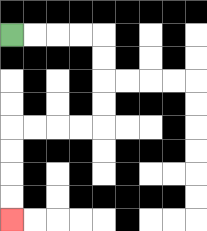{'start': '[0, 1]', 'end': '[0, 9]', 'path_directions': 'R,R,R,R,D,D,D,D,L,L,L,L,D,D,D,D', 'path_coordinates': '[[0, 1], [1, 1], [2, 1], [3, 1], [4, 1], [4, 2], [4, 3], [4, 4], [4, 5], [3, 5], [2, 5], [1, 5], [0, 5], [0, 6], [0, 7], [0, 8], [0, 9]]'}